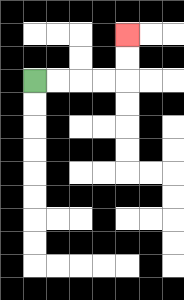{'start': '[1, 3]', 'end': '[5, 1]', 'path_directions': 'R,R,R,R,U,U', 'path_coordinates': '[[1, 3], [2, 3], [3, 3], [4, 3], [5, 3], [5, 2], [5, 1]]'}